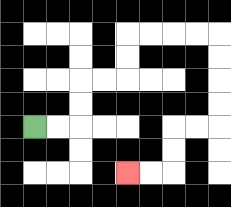{'start': '[1, 5]', 'end': '[5, 7]', 'path_directions': 'R,R,U,U,R,R,U,U,R,R,R,R,D,D,D,D,L,L,D,D,L,L', 'path_coordinates': '[[1, 5], [2, 5], [3, 5], [3, 4], [3, 3], [4, 3], [5, 3], [5, 2], [5, 1], [6, 1], [7, 1], [8, 1], [9, 1], [9, 2], [9, 3], [9, 4], [9, 5], [8, 5], [7, 5], [7, 6], [7, 7], [6, 7], [5, 7]]'}